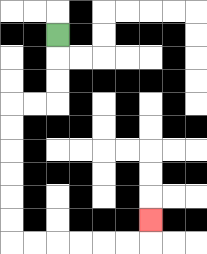{'start': '[2, 1]', 'end': '[6, 9]', 'path_directions': 'D,D,D,L,L,D,D,D,D,D,D,R,R,R,R,R,R,U', 'path_coordinates': '[[2, 1], [2, 2], [2, 3], [2, 4], [1, 4], [0, 4], [0, 5], [0, 6], [0, 7], [0, 8], [0, 9], [0, 10], [1, 10], [2, 10], [3, 10], [4, 10], [5, 10], [6, 10], [6, 9]]'}